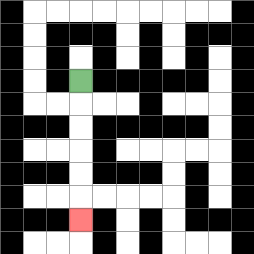{'start': '[3, 3]', 'end': '[3, 9]', 'path_directions': 'D,D,D,D,D,D', 'path_coordinates': '[[3, 3], [3, 4], [3, 5], [3, 6], [3, 7], [3, 8], [3, 9]]'}